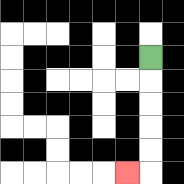{'start': '[6, 2]', 'end': '[5, 7]', 'path_directions': 'D,D,D,D,D,L', 'path_coordinates': '[[6, 2], [6, 3], [6, 4], [6, 5], [6, 6], [6, 7], [5, 7]]'}